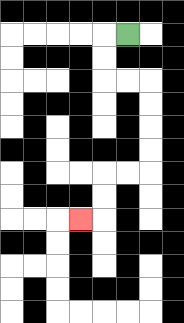{'start': '[5, 1]', 'end': '[3, 9]', 'path_directions': 'L,D,D,R,R,D,D,D,D,L,L,D,D,L', 'path_coordinates': '[[5, 1], [4, 1], [4, 2], [4, 3], [5, 3], [6, 3], [6, 4], [6, 5], [6, 6], [6, 7], [5, 7], [4, 7], [4, 8], [4, 9], [3, 9]]'}